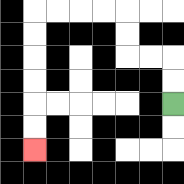{'start': '[7, 4]', 'end': '[1, 6]', 'path_directions': 'U,U,L,L,U,U,L,L,L,L,D,D,D,D,D,D', 'path_coordinates': '[[7, 4], [7, 3], [7, 2], [6, 2], [5, 2], [5, 1], [5, 0], [4, 0], [3, 0], [2, 0], [1, 0], [1, 1], [1, 2], [1, 3], [1, 4], [1, 5], [1, 6]]'}